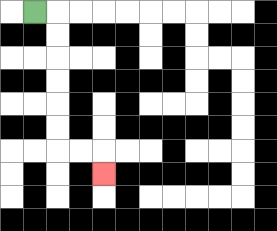{'start': '[1, 0]', 'end': '[4, 7]', 'path_directions': 'R,D,D,D,D,D,D,R,R,D', 'path_coordinates': '[[1, 0], [2, 0], [2, 1], [2, 2], [2, 3], [2, 4], [2, 5], [2, 6], [3, 6], [4, 6], [4, 7]]'}